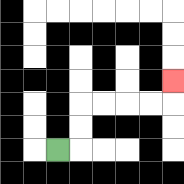{'start': '[2, 6]', 'end': '[7, 3]', 'path_directions': 'R,U,U,R,R,R,R,U', 'path_coordinates': '[[2, 6], [3, 6], [3, 5], [3, 4], [4, 4], [5, 4], [6, 4], [7, 4], [7, 3]]'}